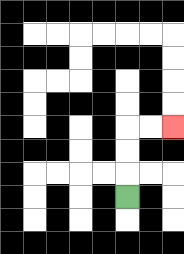{'start': '[5, 8]', 'end': '[7, 5]', 'path_directions': 'U,U,U,R,R', 'path_coordinates': '[[5, 8], [5, 7], [5, 6], [5, 5], [6, 5], [7, 5]]'}